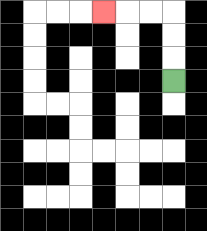{'start': '[7, 3]', 'end': '[4, 0]', 'path_directions': 'U,U,U,L,L,L', 'path_coordinates': '[[7, 3], [7, 2], [7, 1], [7, 0], [6, 0], [5, 0], [4, 0]]'}